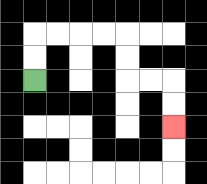{'start': '[1, 3]', 'end': '[7, 5]', 'path_directions': 'U,U,R,R,R,R,D,D,R,R,D,D', 'path_coordinates': '[[1, 3], [1, 2], [1, 1], [2, 1], [3, 1], [4, 1], [5, 1], [5, 2], [5, 3], [6, 3], [7, 3], [7, 4], [7, 5]]'}